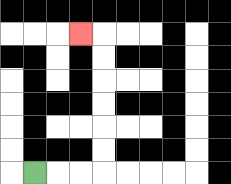{'start': '[1, 7]', 'end': '[3, 1]', 'path_directions': 'R,R,R,U,U,U,U,U,U,L', 'path_coordinates': '[[1, 7], [2, 7], [3, 7], [4, 7], [4, 6], [4, 5], [4, 4], [4, 3], [4, 2], [4, 1], [3, 1]]'}